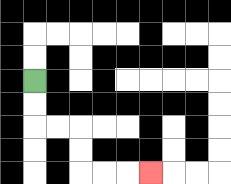{'start': '[1, 3]', 'end': '[6, 7]', 'path_directions': 'D,D,R,R,D,D,R,R,R', 'path_coordinates': '[[1, 3], [1, 4], [1, 5], [2, 5], [3, 5], [3, 6], [3, 7], [4, 7], [5, 7], [6, 7]]'}